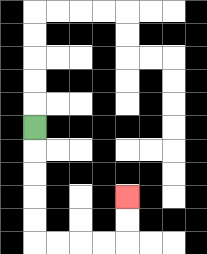{'start': '[1, 5]', 'end': '[5, 8]', 'path_directions': 'D,D,D,D,D,R,R,R,R,U,U', 'path_coordinates': '[[1, 5], [1, 6], [1, 7], [1, 8], [1, 9], [1, 10], [2, 10], [3, 10], [4, 10], [5, 10], [5, 9], [5, 8]]'}